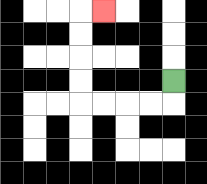{'start': '[7, 3]', 'end': '[4, 0]', 'path_directions': 'D,L,L,L,L,U,U,U,U,R', 'path_coordinates': '[[7, 3], [7, 4], [6, 4], [5, 4], [4, 4], [3, 4], [3, 3], [3, 2], [3, 1], [3, 0], [4, 0]]'}